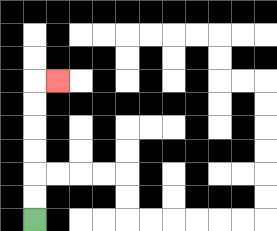{'start': '[1, 9]', 'end': '[2, 3]', 'path_directions': 'U,U,U,U,U,U,R', 'path_coordinates': '[[1, 9], [1, 8], [1, 7], [1, 6], [1, 5], [1, 4], [1, 3], [2, 3]]'}